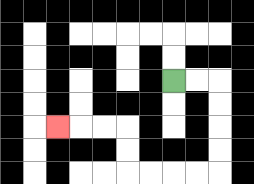{'start': '[7, 3]', 'end': '[2, 5]', 'path_directions': 'R,R,D,D,D,D,L,L,L,L,U,U,L,L,L', 'path_coordinates': '[[7, 3], [8, 3], [9, 3], [9, 4], [9, 5], [9, 6], [9, 7], [8, 7], [7, 7], [6, 7], [5, 7], [5, 6], [5, 5], [4, 5], [3, 5], [2, 5]]'}